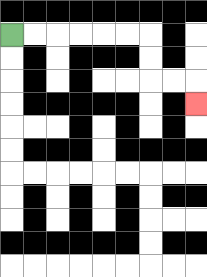{'start': '[0, 1]', 'end': '[8, 4]', 'path_directions': 'R,R,R,R,R,R,D,D,R,R,D', 'path_coordinates': '[[0, 1], [1, 1], [2, 1], [3, 1], [4, 1], [5, 1], [6, 1], [6, 2], [6, 3], [7, 3], [8, 3], [8, 4]]'}